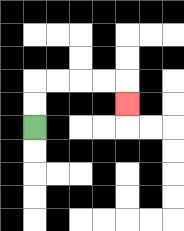{'start': '[1, 5]', 'end': '[5, 4]', 'path_directions': 'U,U,R,R,R,R,D', 'path_coordinates': '[[1, 5], [1, 4], [1, 3], [2, 3], [3, 3], [4, 3], [5, 3], [5, 4]]'}